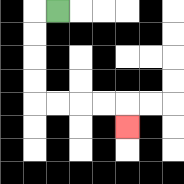{'start': '[2, 0]', 'end': '[5, 5]', 'path_directions': 'L,D,D,D,D,R,R,R,R,D', 'path_coordinates': '[[2, 0], [1, 0], [1, 1], [1, 2], [1, 3], [1, 4], [2, 4], [3, 4], [4, 4], [5, 4], [5, 5]]'}